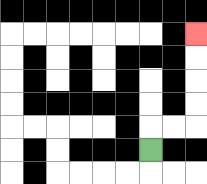{'start': '[6, 6]', 'end': '[8, 1]', 'path_directions': 'U,R,R,U,U,U,U', 'path_coordinates': '[[6, 6], [6, 5], [7, 5], [8, 5], [8, 4], [8, 3], [8, 2], [8, 1]]'}